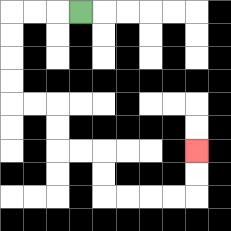{'start': '[3, 0]', 'end': '[8, 6]', 'path_directions': 'L,L,L,D,D,D,D,R,R,D,D,R,R,D,D,R,R,R,R,U,U', 'path_coordinates': '[[3, 0], [2, 0], [1, 0], [0, 0], [0, 1], [0, 2], [0, 3], [0, 4], [1, 4], [2, 4], [2, 5], [2, 6], [3, 6], [4, 6], [4, 7], [4, 8], [5, 8], [6, 8], [7, 8], [8, 8], [8, 7], [8, 6]]'}